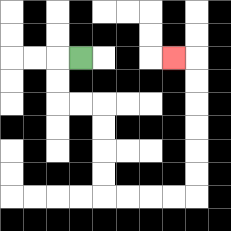{'start': '[3, 2]', 'end': '[7, 2]', 'path_directions': 'L,D,D,R,R,D,D,D,D,R,R,R,R,U,U,U,U,U,U,L', 'path_coordinates': '[[3, 2], [2, 2], [2, 3], [2, 4], [3, 4], [4, 4], [4, 5], [4, 6], [4, 7], [4, 8], [5, 8], [6, 8], [7, 8], [8, 8], [8, 7], [8, 6], [8, 5], [8, 4], [8, 3], [8, 2], [7, 2]]'}